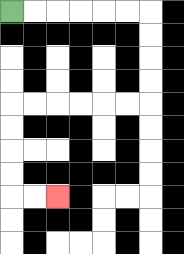{'start': '[0, 0]', 'end': '[2, 8]', 'path_directions': 'R,R,R,R,R,R,D,D,D,D,L,L,L,L,L,L,D,D,D,D,R,R', 'path_coordinates': '[[0, 0], [1, 0], [2, 0], [3, 0], [4, 0], [5, 0], [6, 0], [6, 1], [6, 2], [6, 3], [6, 4], [5, 4], [4, 4], [3, 4], [2, 4], [1, 4], [0, 4], [0, 5], [0, 6], [0, 7], [0, 8], [1, 8], [2, 8]]'}